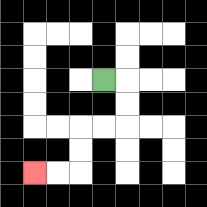{'start': '[4, 3]', 'end': '[1, 7]', 'path_directions': 'R,D,D,L,L,D,D,L,L', 'path_coordinates': '[[4, 3], [5, 3], [5, 4], [5, 5], [4, 5], [3, 5], [3, 6], [3, 7], [2, 7], [1, 7]]'}